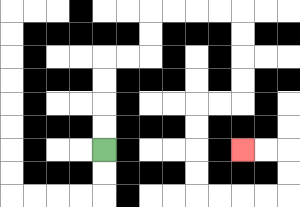{'start': '[4, 6]', 'end': '[10, 6]', 'path_directions': 'U,U,U,U,R,R,U,U,R,R,R,R,D,D,D,D,L,L,D,D,D,D,R,R,R,R,U,U,L,L', 'path_coordinates': '[[4, 6], [4, 5], [4, 4], [4, 3], [4, 2], [5, 2], [6, 2], [6, 1], [6, 0], [7, 0], [8, 0], [9, 0], [10, 0], [10, 1], [10, 2], [10, 3], [10, 4], [9, 4], [8, 4], [8, 5], [8, 6], [8, 7], [8, 8], [9, 8], [10, 8], [11, 8], [12, 8], [12, 7], [12, 6], [11, 6], [10, 6]]'}